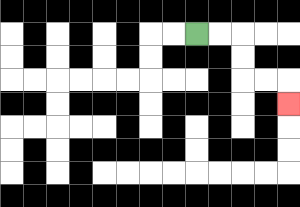{'start': '[8, 1]', 'end': '[12, 4]', 'path_directions': 'R,R,D,D,R,R,D', 'path_coordinates': '[[8, 1], [9, 1], [10, 1], [10, 2], [10, 3], [11, 3], [12, 3], [12, 4]]'}